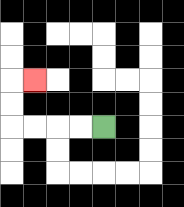{'start': '[4, 5]', 'end': '[1, 3]', 'path_directions': 'L,L,L,L,U,U,R', 'path_coordinates': '[[4, 5], [3, 5], [2, 5], [1, 5], [0, 5], [0, 4], [0, 3], [1, 3]]'}